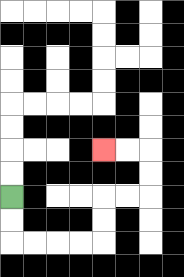{'start': '[0, 8]', 'end': '[4, 6]', 'path_directions': 'D,D,R,R,R,R,U,U,R,R,U,U,L,L', 'path_coordinates': '[[0, 8], [0, 9], [0, 10], [1, 10], [2, 10], [3, 10], [4, 10], [4, 9], [4, 8], [5, 8], [6, 8], [6, 7], [6, 6], [5, 6], [4, 6]]'}